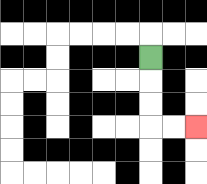{'start': '[6, 2]', 'end': '[8, 5]', 'path_directions': 'D,D,D,R,R', 'path_coordinates': '[[6, 2], [6, 3], [6, 4], [6, 5], [7, 5], [8, 5]]'}